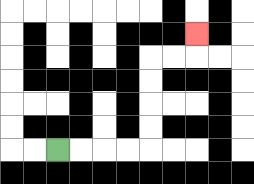{'start': '[2, 6]', 'end': '[8, 1]', 'path_directions': 'R,R,R,R,U,U,U,U,R,R,U', 'path_coordinates': '[[2, 6], [3, 6], [4, 6], [5, 6], [6, 6], [6, 5], [6, 4], [6, 3], [6, 2], [7, 2], [8, 2], [8, 1]]'}